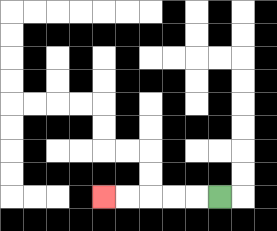{'start': '[9, 8]', 'end': '[4, 8]', 'path_directions': 'L,L,L,L,L', 'path_coordinates': '[[9, 8], [8, 8], [7, 8], [6, 8], [5, 8], [4, 8]]'}